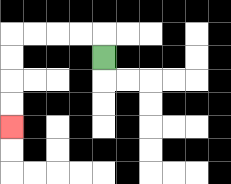{'start': '[4, 2]', 'end': '[0, 5]', 'path_directions': 'U,L,L,L,L,D,D,D,D', 'path_coordinates': '[[4, 2], [4, 1], [3, 1], [2, 1], [1, 1], [0, 1], [0, 2], [0, 3], [0, 4], [0, 5]]'}